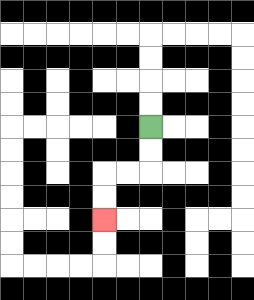{'start': '[6, 5]', 'end': '[4, 9]', 'path_directions': 'D,D,L,L,D,D', 'path_coordinates': '[[6, 5], [6, 6], [6, 7], [5, 7], [4, 7], [4, 8], [4, 9]]'}